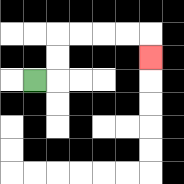{'start': '[1, 3]', 'end': '[6, 2]', 'path_directions': 'R,U,U,R,R,R,R,D', 'path_coordinates': '[[1, 3], [2, 3], [2, 2], [2, 1], [3, 1], [4, 1], [5, 1], [6, 1], [6, 2]]'}